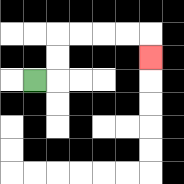{'start': '[1, 3]', 'end': '[6, 2]', 'path_directions': 'R,U,U,R,R,R,R,D', 'path_coordinates': '[[1, 3], [2, 3], [2, 2], [2, 1], [3, 1], [4, 1], [5, 1], [6, 1], [6, 2]]'}